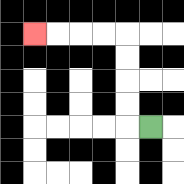{'start': '[6, 5]', 'end': '[1, 1]', 'path_directions': 'L,U,U,U,U,L,L,L,L', 'path_coordinates': '[[6, 5], [5, 5], [5, 4], [5, 3], [5, 2], [5, 1], [4, 1], [3, 1], [2, 1], [1, 1]]'}